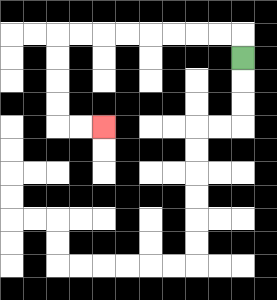{'start': '[10, 2]', 'end': '[4, 5]', 'path_directions': 'U,L,L,L,L,L,L,L,L,D,D,D,D,R,R', 'path_coordinates': '[[10, 2], [10, 1], [9, 1], [8, 1], [7, 1], [6, 1], [5, 1], [4, 1], [3, 1], [2, 1], [2, 2], [2, 3], [2, 4], [2, 5], [3, 5], [4, 5]]'}